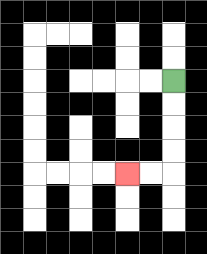{'start': '[7, 3]', 'end': '[5, 7]', 'path_directions': 'D,D,D,D,L,L', 'path_coordinates': '[[7, 3], [7, 4], [7, 5], [7, 6], [7, 7], [6, 7], [5, 7]]'}